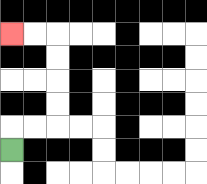{'start': '[0, 6]', 'end': '[0, 1]', 'path_directions': 'U,R,R,U,U,U,U,L,L', 'path_coordinates': '[[0, 6], [0, 5], [1, 5], [2, 5], [2, 4], [2, 3], [2, 2], [2, 1], [1, 1], [0, 1]]'}